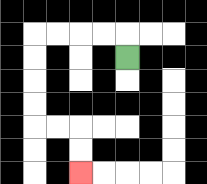{'start': '[5, 2]', 'end': '[3, 7]', 'path_directions': 'U,L,L,L,L,D,D,D,D,R,R,D,D', 'path_coordinates': '[[5, 2], [5, 1], [4, 1], [3, 1], [2, 1], [1, 1], [1, 2], [1, 3], [1, 4], [1, 5], [2, 5], [3, 5], [3, 6], [3, 7]]'}